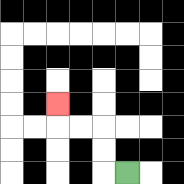{'start': '[5, 7]', 'end': '[2, 4]', 'path_directions': 'L,U,U,L,L,U', 'path_coordinates': '[[5, 7], [4, 7], [4, 6], [4, 5], [3, 5], [2, 5], [2, 4]]'}